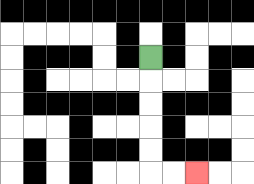{'start': '[6, 2]', 'end': '[8, 7]', 'path_directions': 'D,D,D,D,D,R,R', 'path_coordinates': '[[6, 2], [6, 3], [6, 4], [6, 5], [6, 6], [6, 7], [7, 7], [8, 7]]'}